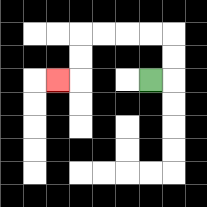{'start': '[6, 3]', 'end': '[2, 3]', 'path_directions': 'R,U,U,L,L,L,L,D,D,L', 'path_coordinates': '[[6, 3], [7, 3], [7, 2], [7, 1], [6, 1], [5, 1], [4, 1], [3, 1], [3, 2], [3, 3], [2, 3]]'}